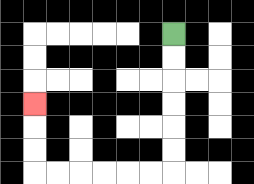{'start': '[7, 1]', 'end': '[1, 4]', 'path_directions': 'D,D,D,D,D,D,L,L,L,L,L,L,U,U,U', 'path_coordinates': '[[7, 1], [7, 2], [7, 3], [7, 4], [7, 5], [7, 6], [7, 7], [6, 7], [5, 7], [4, 7], [3, 7], [2, 7], [1, 7], [1, 6], [1, 5], [1, 4]]'}